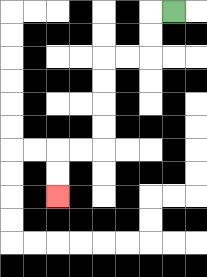{'start': '[7, 0]', 'end': '[2, 8]', 'path_directions': 'L,D,D,L,L,D,D,D,D,L,L,D,D', 'path_coordinates': '[[7, 0], [6, 0], [6, 1], [6, 2], [5, 2], [4, 2], [4, 3], [4, 4], [4, 5], [4, 6], [3, 6], [2, 6], [2, 7], [2, 8]]'}